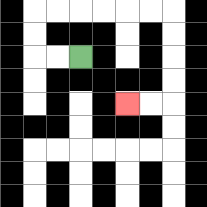{'start': '[3, 2]', 'end': '[5, 4]', 'path_directions': 'L,L,U,U,R,R,R,R,R,R,D,D,D,D,L,L', 'path_coordinates': '[[3, 2], [2, 2], [1, 2], [1, 1], [1, 0], [2, 0], [3, 0], [4, 0], [5, 0], [6, 0], [7, 0], [7, 1], [7, 2], [7, 3], [7, 4], [6, 4], [5, 4]]'}